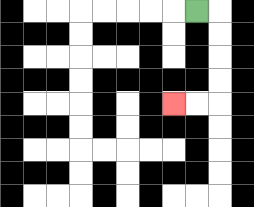{'start': '[8, 0]', 'end': '[7, 4]', 'path_directions': 'R,D,D,D,D,L,L', 'path_coordinates': '[[8, 0], [9, 0], [9, 1], [9, 2], [9, 3], [9, 4], [8, 4], [7, 4]]'}